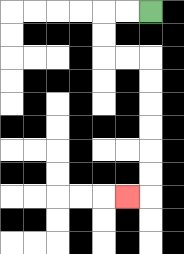{'start': '[6, 0]', 'end': '[5, 8]', 'path_directions': 'L,L,D,D,R,R,D,D,D,D,D,D,L', 'path_coordinates': '[[6, 0], [5, 0], [4, 0], [4, 1], [4, 2], [5, 2], [6, 2], [6, 3], [6, 4], [6, 5], [6, 6], [6, 7], [6, 8], [5, 8]]'}